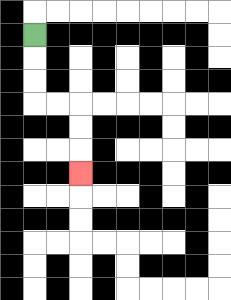{'start': '[1, 1]', 'end': '[3, 7]', 'path_directions': 'D,D,D,R,R,D,D,D', 'path_coordinates': '[[1, 1], [1, 2], [1, 3], [1, 4], [2, 4], [3, 4], [3, 5], [3, 6], [3, 7]]'}